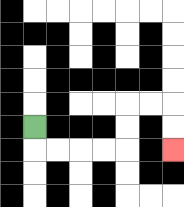{'start': '[1, 5]', 'end': '[7, 6]', 'path_directions': 'D,R,R,R,R,U,U,R,R,D,D', 'path_coordinates': '[[1, 5], [1, 6], [2, 6], [3, 6], [4, 6], [5, 6], [5, 5], [5, 4], [6, 4], [7, 4], [7, 5], [7, 6]]'}